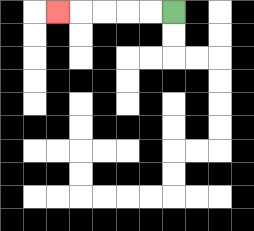{'start': '[7, 0]', 'end': '[2, 0]', 'path_directions': 'L,L,L,L,L', 'path_coordinates': '[[7, 0], [6, 0], [5, 0], [4, 0], [3, 0], [2, 0]]'}